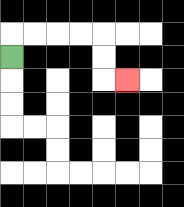{'start': '[0, 2]', 'end': '[5, 3]', 'path_directions': 'U,R,R,R,R,D,D,R', 'path_coordinates': '[[0, 2], [0, 1], [1, 1], [2, 1], [3, 1], [4, 1], [4, 2], [4, 3], [5, 3]]'}